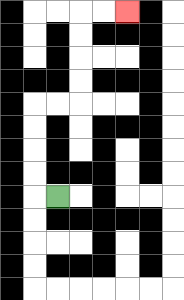{'start': '[2, 8]', 'end': '[5, 0]', 'path_directions': 'L,U,U,U,U,R,R,U,U,U,U,R,R', 'path_coordinates': '[[2, 8], [1, 8], [1, 7], [1, 6], [1, 5], [1, 4], [2, 4], [3, 4], [3, 3], [3, 2], [3, 1], [3, 0], [4, 0], [5, 0]]'}